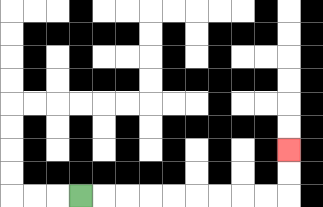{'start': '[3, 8]', 'end': '[12, 6]', 'path_directions': 'R,R,R,R,R,R,R,R,R,U,U', 'path_coordinates': '[[3, 8], [4, 8], [5, 8], [6, 8], [7, 8], [8, 8], [9, 8], [10, 8], [11, 8], [12, 8], [12, 7], [12, 6]]'}